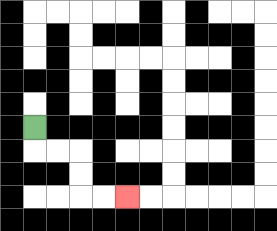{'start': '[1, 5]', 'end': '[5, 8]', 'path_directions': 'D,R,R,D,D,R,R', 'path_coordinates': '[[1, 5], [1, 6], [2, 6], [3, 6], [3, 7], [3, 8], [4, 8], [5, 8]]'}